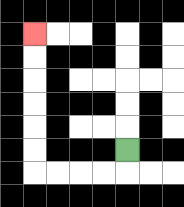{'start': '[5, 6]', 'end': '[1, 1]', 'path_directions': 'D,L,L,L,L,U,U,U,U,U,U', 'path_coordinates': '[[5, 6], [5, 7], [4, 7], [3, 7], [2, 7], [1, 7], [1, 6], [1, 5], [1, 4], [1, 3], [1, 2], [1, 1]]'}